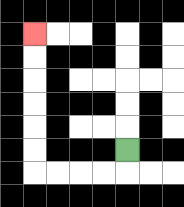{'start': '[5, 6]', 'end': '[1, 1]', 'path_directions': 'D,L,L,L,L,U,U,U,U,U,U', 'path_coordinates': '[[5, 6], [5, 7], [4, 7], [3, 7], [2, 7], [1, 7], [1, 6], [1, 5], [1, 4], [1, 3], [1, 2], [1, 1]]'}